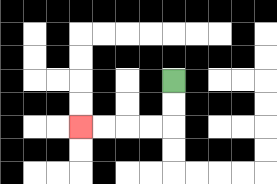{'start': '[7, 3]', 'end': '[3, 5]', 'path_directions': 'D,D,L,L,L,L', 'path_coordinates': '[[7, 3], [7, 4], [7, 5], [6, 5], [5, 5], [4, 5], [3, 5]]'}